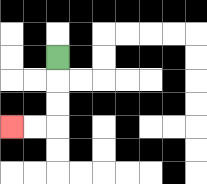{'start': '[2, 2]', 'end': '[0, 5]', 'path_directions': 'D,D,D,L,L', 'path_coordinates': '[[2, 2], [2, 3], [2, 4], [2, 5], [1, 5], [0, 5]]'}